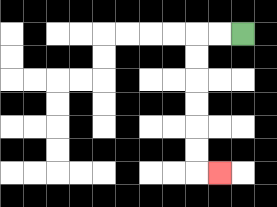{'start': '[10, 1]', 'end': '[9, 7]', 'path_directions': 'L,L,D,D,D,D,D,D,R', 'path_coordinates': '[[10, 1], [9, 1], [8, 1], [8, 2], [8, 3], [8, 4], [8, 5], [8, 6], [8, 7], [9, 7]]'}